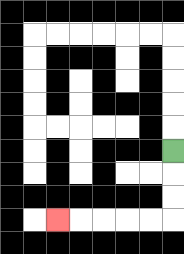{'start': '[7, 6]', 'end': '[2, 9]', 'path_directions': 'D,D,D,L,L,L,L,L', 'path_coordinates': '[[7, 6], [7, 7], [7, 8], [7, 9], [6, 9], [5, 9], [4, 9], [3, 9], [2, 9]]'}